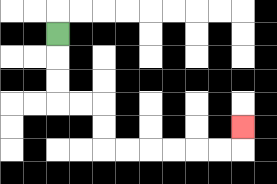{'start': '[2, 1]', 'end': '[10, 5]', 'path_directions': 'D,D,D,R,R,D,D,R,R,R,R,R,R,U', 'path_coordinates': '[[2, 1], [2, 2], [2, 3], [2, 4], [3, 4], [4, 4], [4, 5], [4, 6], [5, 6], [6, 6], [7, 6], [8, 6], [9, 6], [10, 6], [10, 5]]'}